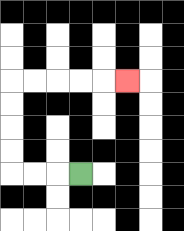{'start': '[3, 7]', 'end': '[5, 3]', 'path_directions': 'L,L,L,U,U,U,U,R,R,R,R,R', 'path_coordinates': '[[3, 7], [2, 7], [1, 7], [0, 7], [0, 6], [0, 5], [0, 4], [0, 3], [1, 3], [2, 3], [3, 3], [4, 3], [5, 3]]'}